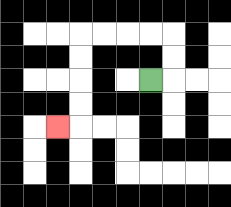{'start': '[6, 3]', 'end': '[2, 5]', 'path_directions': 'R,U,U,L,L,L,L,D,D,D,D,L', 'path_coordinates': '[[6, 3], [7, 3], [7, 2], [7, 1], [6, 1], [5, 1], [4, 1], [3, 1], [3, 2], [3, 3], [3, 4], [3, 5], [2, 5]]'}